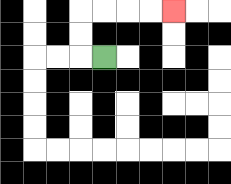{'start': '[4, 2]', 'end': '[7, 0]', 'path_directions': 'L,U,U,R,R,R,R', 'path_coordinates': '[[4, 2], [3, 2], [3, 1], [3, 0], [4, 0], [5, 0], [6, 0], [7, 0]]'}